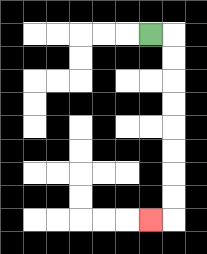{'start': '[6, 1]', 'end': '[6, 9]', 'path_directions': 'R,D,D,D,D,D,D,D,D,L', 'path_coordinates': '[[6, 1], [7, 1], [7, 2], [7, 3], [7, 4], [7, 5], [7, 6], [7, 7], [7, 8], [7, 9], [6, 9]]'}